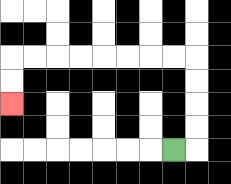{'start': '[7, 6]', 'end': '[0, 4]', 'path_directions': 'R,U,U,U,U,L,L,L,L,L,L,L,L,D,D', 'path_coordinates': '[[7, 6], [8, 6], [8, 5], [8, 4], [8, 3], [8, 2], [7, 2], [6, 2], [5, 2], [4, 2], [3, 2], [2, 2], [1, 2], [0, 2], [0, 3], [0, 4]]'}